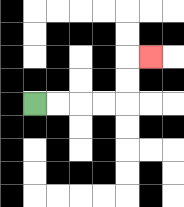{'start': '[1, 4]', 'end': '[6, 2]', 'path_directions': 'R,R,R,R,U,U,R', 'path_coordinates': '[[1, 4], [2, 4], [3, 4], [4, 4], [5, 4], [5, 3], [5, 2], [6, 2]]'}